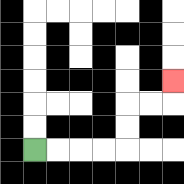{'start': '[1, 6]', 'end': '[7, 3]', 'path_directions': 'R,R,R,R,U,U,R,R,U', 'path_coordinates': '[[1, 6], [2, 6], [3, 6], [4, 6], [5, 6], [5, 5], [5, 4], [6, 4], [7, 4], [7, 3]]'}